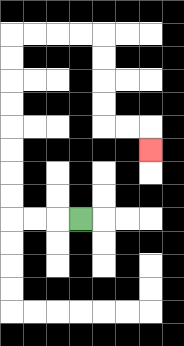{'start': '[3, 9]', 'end': '[6, 6]', 'path_directions': 'L,L,L,U,U,U,U,U,U,U,U,R,R,R,R,D,D,D,D,R,R,D', 'path_coordinates': '[[3, 9], [2, 9], [1, 9], [0, 9], [0, 8], [0, 7], [0, 6], [0, 5], [0, 4], [0, 3], [0, 2], [0, 1], [1, 1], [2, 1], [3, 1], [4, 1], [4, 2], [4, 3], [4, 4], [4, 5], [5, 5], [6, 5], [6, 6]]'}